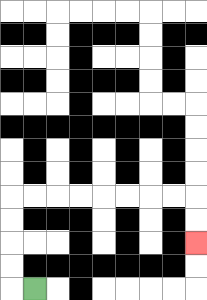{'start': '[1, 12]', 'end': '[8, 10]', 'path_directions': 'L,U,U,U,U,R,R,R,R,R,R,R,R,D,D', 'path_coordinates': '[[1, 12], [0, 12], [0, 11], [0, 10], [0, 9], [0, 8], [1, 8], [2, 8], [3, 8], [4, 8], [5, 8], [6, 8], [7, 8], [8, 8], [8, 9], [8, 10]]'}